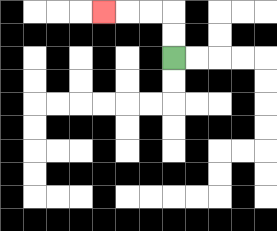{'start': '[7, 2]', 'end': '[4, 0]', 'path_directions': 'U,U,L,L,L', 'path_coordinates': '[[7, 2], [7, 1], [7, 0], [6, 0], [5, 0], [4, 0]]'}